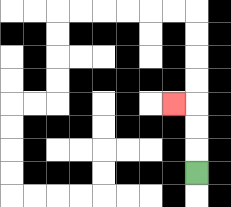{'start': '[8, 7]', 'end': '[7, 4]', 'path_directions': 'U,U,U,L', 'path_coordinates': '[[8, 7], [8, 6], [8, 5], [8, 4], [7, 4]]'}